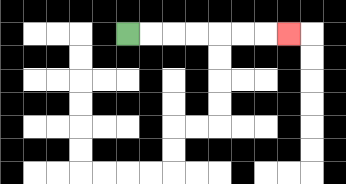{'start': '[5, 1]', 'end': '[12, 1]', 'path_directions': 'R,R,R,R,R,R,R', 'path_coordinates': '[[5, 1], [6, 1], [7, 1], [8, 1], [9, 1], [10, 1], [11, 1], [12, 1]]'}